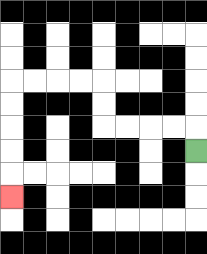{'start': '[8, 6]', 'end': '[0, 8]', 'path_directions': 'U,L,L,L,L,U,U,L,L,L,L,D,D,D,D,D', 'path_coordinates': '[[8, 6], [8, 5], [7, 5], [6, 5], [5, 5], [4, 5], [4, 4], [4, 3], [3, 3], [2, 3], [1, 3], [0, 3], [0, 4], [0, 5], [0, 6], [0, 7], [0, 8]]'}